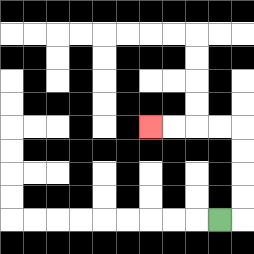{'start': '[9, 9]', 'end': '[6, 5]', 'path_directions': 'R,U,U,U,U,L,L,L,L', 'path_coordinates': '[[9, 9], [10, 9], [10, 8], [10, 7], [10, 6], [10, 5], [9, 5], [8, 5], [7, 5], [6, 5]]'}